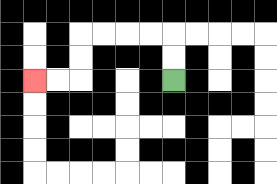{'start': '[7, 3]', 'end': '[1, 3]', 'path_directions': 'U,U,L,L,L,L,D,D,L,L', 'path_coordinates': '[[7, 3], [7, 2], [7, 1], [6, 1], [5, 1], [4, 1], [3, 1], [3, 2], [3, 3], [2, 3], [1, 3]]'}